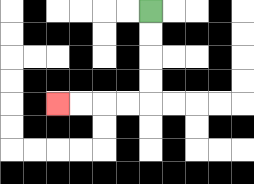{'start': '[6, 0]', 'end': '[2, 4]', 'path_directions': 'D,D,D,D,L,L,L,L', 'path_coordinates': '[[6, 0], [6, 1], [6, 2], [6, 3], [6, 4], [5, 4], [4, 4], [3, 4], [2, 4]]'}